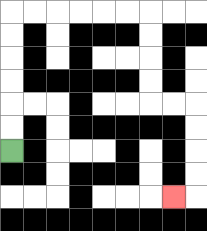{'start': '[0, 6]', 'end': '[7, 8]', 'path_directions': 'U,U,U,U,U,U,R,R,R,R,R,R,D,D,D,D,R,R,D,D,D,D,L', 'path_coordinates': '[[0, 6], [0, 5], [0, 4], [0, 3], [0, 2], [0, 1], [0, 0], [1, 0], [2, 0], [3, 0], [4, 0], [5, 0], [6, 0], [6, 1], [6, 2], [6, 3], [6, 4], [7, 4], [8, 4], [8, 5], [8, 6], [8, 7], [8, 8], [7, 8]]'}